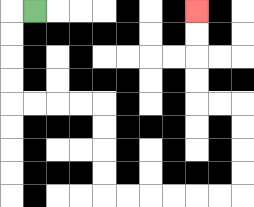{'start': '[1, 0]', 'end': '[8, 0]', 'path_directions': 'L,D,D,D,D,R,R,R,R,D,D,D,D,R,R,R,R,R,R,U,U,U,U,L,L,U,U,U,U', 'path_coordinates': '[[1, 0], [0, 0], [0, 1], [0, 2], [0, 3], [0, 4], [1, 4], [2, 4], [3, 4], [4, 4], [4, 5], [4, 6], [4, 7], [4, 8], [5, 8], [6, 8], [7, 8], [8, 8], [9, 8], [10, 8], [10, 7], [10, 6], [10, 5], [10, 4], [9, 4], [8, 4], [8, 3], [8, 2], [8, 1], [8, 0]]'}